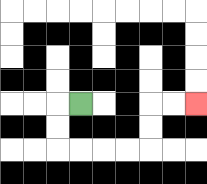{'start': '[3, 4]', 'end': '[8, 4]', 'path_directions': 'L,D,D,R,R,R,R,U,U,R,R', 'path_coordinates': '[[3, 4], [2, 4], [2, 5], [2, 6], [3, 6], [4, 6], [5, 6], [6, 6], [6, 5], [6, 4], [7, 4], [8, 4]]'}